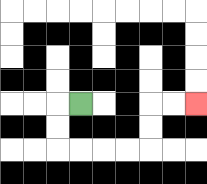{'start': '[3, 4]', 'end': '[8, 4]', 'path_directions': 'L,D,D,R,R,R,R,U,U,R,R', 'path_coordinates': '[[3, 4], [2, 4], [2, 5], [2, 6], [3, 6], [4, 6], [5, 6], [6, 6], [6, 5], [6, 4], [7, 4], [8, 4]]'}